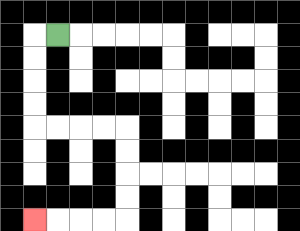{'start': '[2, 1]', 'end': '[1, 9]', 'path_directions': 'L,D,D,D,D,R,R,R,R,D,D,D,D,L,L,L,L', 'path_coordinates': '[[2, 1], [1, 1], [1, 2], [1, 3], [1, 4], [1, 5], [2, 5], [3, 5], [4, 5], [5, 5], [5, 6], [5, 7], [5, 8], [5, 9], [4, 9], [3, 9], [2, 9], [1, 9]]'}